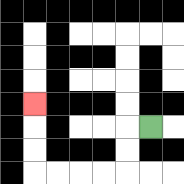{'start': '[6, 5]', 'end': '[1, 4]', 'path_directions': 'L,D,D,L,L,L,L,U,U,U', 'path_coordinates': '[[6, 5], [5, 5], [5, 6], [5, 7], [4, 7], [3, 7], [2, 7], [1, 7], [1, 6], [1, 5], [1, 4]]'}